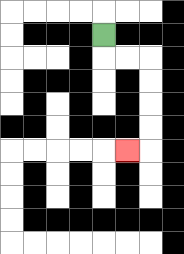{'start': '[4, 1]', 'end': '[5, 6]', 'path_directions': 'D,R,R,D,D,D,D,L', 'path_coordinates': '[[4, 1], [4, 2], [5, 2], [6, 2], [6, 3], [6, 4], [6, 5], [6, 6], [5, 6]]'}